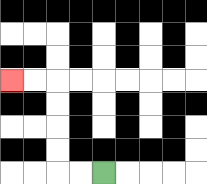{'start': '[4, 7]', 'end': '[0, 3]', 'path_directions': 'L,L,U,U,U,U,L,L', 'path_coordinates': '[[4, 7], [3, 7], [2, 7], [2, 6], [2, 5], [2, 4], [2, 3], [1, 3], [0, 3]]'}